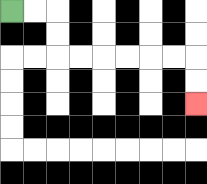{'start': '[0, 0]', 'end': '[8, 4]', 'path_directions': 'R,R,D,D,R,R,R,R,R,R,D,D', 'path_coordinates': '[[0, 0], [1, 0], [2, 0], [2, 1], [2, 2], [3, 2], [4, 2], [5, 2], [6, 2], [7, 2], [8, 2], [8, 3], [8, 4]]'}